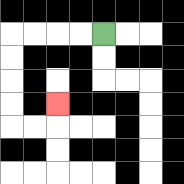{'start': '[4, 1]', 'end': '[2, 4]', 'path_directions': 'L,L,L,L,D,D,D,D,R,R,U', 'path_coordinates': '[[4, 1], [3, 1], [2, 1], [1, 1], [0, 1], [0, 2], [0, 3], [0, 4], [0, 5], [1, 5], [2, 5], [2, 4]]'}